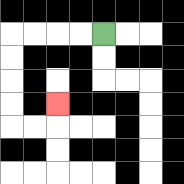{'start': '[4, 1]', 'end': '[2, 4]', 'path_directions': 'L,L,L,L,D,D,D,D,R,R,U', 'path_coordinates': '[[4, 1], [3, 1], [2, 1], [1, 1], [0, 1], [0, 2], [0, 3], [0, 4], [0, 5], [1, 5], [2, 5], [2, 4]]'}